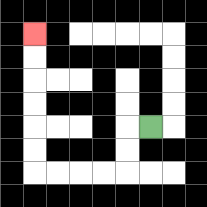{'start': '[6, 5]', 'end': '[1, 1]', 'path_directions': 'L,D,D,L,L,L,L,U,U,U,U,U,U', 'path_coordinates': '[[6, 5], [5, 5], [5, 6], [5, 7], [4, 7], [3, 7], [2, 7], [1, 7], [1, 6], [1, 5], [1, 4], [1, 3], [1, 2], [1, 1]]'}